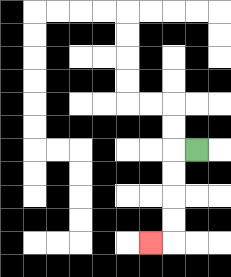{'start': '[8, 6]', 'end': '[6, 10]', 'path_directions': 'L,D,D,D,D,L', 'path_coordinates': '[[8, 6], [7, 6], [7, 7], [7, 8], [7, 9], [7, 10], [6, 10]]'}